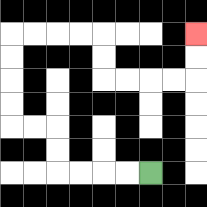{'start': '[6, 7]', 'end': '[8, 1]', 'path_directions': 'L,L,L,L,U,U,L,L,U,U,U,U,R,R,R,R,D,D,R,R,R,R,U,U', 'path_coordinates': '[[6, 7], [5, 7], [4, 7], [3, 7], [2, 7], [2, 6], [2, 5], [1, 5], [0, 5], [0, 4], [0, 3], [0, 2], [0, 1], [1, 1], [2, 1], [3, 1], [4, 1], [4, 2], [4, 3], [5, 3], [6, 3], [7, 3], [8, 3], [8, 2], [8, 1]]'}